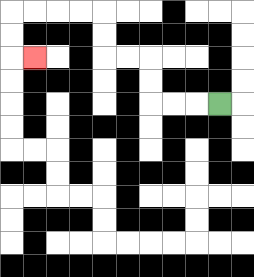{'start': '[9, 4]', 'end': '[1, 2]', 'path_directions': 'L,L,L,U,U,L,L,U,U,L,L,L,L,D,D,R', 'path_coordinates': '[[9, 4], [8, 4], [7, 4], [6, 4], [6, 3], [6, 2], [5, 2], [4, 2], [4, 1], [4, 0], [3, 0], [2, 0], [1, 0], [0, 0], [0, 1], [0, 2], [1, 2]]'}